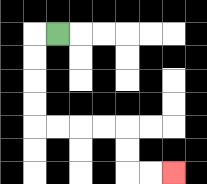{'start': '[2, 1]', 'end': '[7, 7]', 'path_directions': 'L,D,D,D,D,R,R,R,R,D,D,R,R', 'path_coordinates': '[[2, 1], [1, 1], [1, 2], [1, 3], [1, 4], [1, 5], [2, 5], [3, 5], [4, 5], [5, 5], [5, 6], [5, 7], [6, 7], [7, 7]]'}